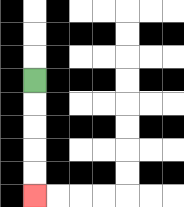{'start': '[1, 3]', 'end': '[1, 8]', 'path_directions': 'D,D,D,D,D', 'path_coordinates': '[[1, 3], [1, 4], [1, 5], [1, 6], [1, 7], [1, 8]]'}